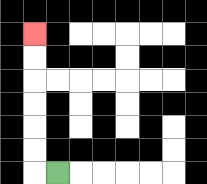{'start': '[2, 7]', 'end': '[1, 1]', 'path_directions': 'L,U,U,U,U,U,U', 'path_coordinates': '[[2, 7], [1, 7], [1, 6], [1, 5], [1, 4], [1, 3], [1, 2], [1, 1]]'}